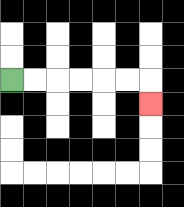{'start': '[0, 3]', 'end': '[6, 4]', 'path_directions': 'R,R,R,R,R,R,D', 'path_coordinates': '[[0, 3], [1, 3], [2, 3], [3, 3], [4, 3], [5, 3], [6, 3], [6, 4]]'}